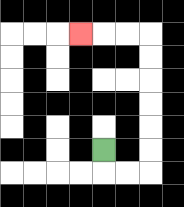{'start': '[4, 6]', 'end': '[3, 1]', 'path_directions': 'D,R,R,U,U,U,U,U,U,L,L,L', 'path_coordinates': '[[4, 6], [4, 7], [5, 7], [6, 7], [6, 6], [6, 5], [6, 4], [6, 3], [6, 2], [6, 1], [5, 1], [4, 1], [3, 1]]'}